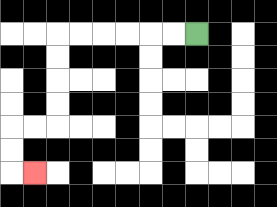{'start': '[8, 1]', 'end': '[1, 7]', 'path_directions': 'L,L,L,L,L,L,D,D,D,D,L,L,D,D,R', 'path_coordinates': '[[8, 1], [7, 1], [6, 1], [5, 1], [4, 1], [3, 1], [2, 1], [2, 2], [2, 3], [2, 4], [2, 5], [1, 5], [0, 5], [0, 6], [0, 7], [1, 7]]'}